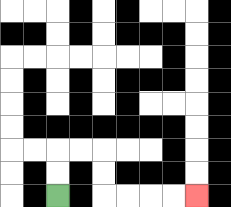{'start': '[2, 8]', 'end': '[8, 8]', 'path_directions': 'U,U,R,R,D,D,R,R,R,R', 'path_coordinates': '[[2, 8], [2, 7], [2, 6], [3, 6], [4, 6], [4, 7], [4, 8], [5, 8], [6, 8], [7, 8], [8, 8]]'}